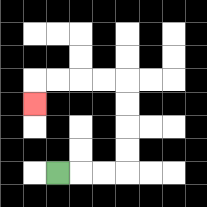{'start': '[2, 7]', 'end': '[1, 4]', 'path_directions': 'R,R,R,U,U,U,U,L,L,L,L,D', 'path_coordinates': '[[2, 7], [3, 7], [4, 7], [5, 7], [5, 6], [5, 5], [5, 4], [5, 3], [4, 3], [3, 3], [2, 3], [1, 3], [1, 4]]'}